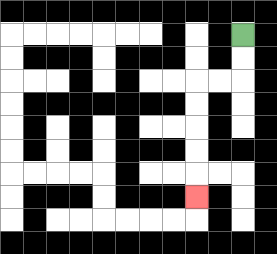{'start': '[10, 1]', 'end': '[8, 8]', 'path_directions': 'D,D,L,L,D,D,D,D,D', 'path_coordinates': '[[10, 1], [10, 2], [10, 3], [9, 3], [8, 3], [8, 4], [8, 5], [8, 6], [8, 7], [8, 8]]'}